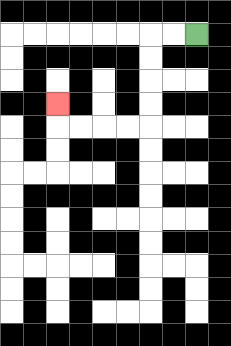{'start': '[8, 1]', 'end': '[2, 4]', 'path_directions': 'L,L,D,D,D,D,L,L,L,L,U', 'path_coordinates': '[[8, 1], [7, 1], [6, 1], [6, 2], [6, 3], [6, 4], [6, 5], [5, 5], [4, 5], [3, 5], [2, 5], [2, 4]]'}